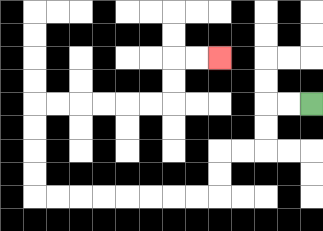{'start': '[13, 4]', 'end': '[9, 2]', 'path_directions': 'L,L,D,D,L,L,D,D,L,L,L,L,L,L,L,L,U,U,U,U,R,R,R,R,R,R,U,U,R,R', 'path_coordinates': '[[13, 4], [12, 4], [11, 4], [11, 5], [11, 6], [10, 6], [9, 6], [9, 7], [9, 8], [8, 8], [7, 8], [6, 8], [5, 8], [4, 8], [3, 8], [2, 8], [1, 8], [1, 7], [1, 6], [1, 5], [1, 4], [2, 4], [3, 4], [4, 4], [5, 4], [6, 4], [7, 4], [7, 3], [7, 2], [8, 2], [9, 2]]'}